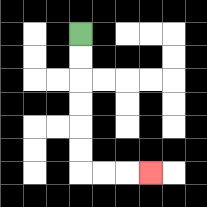{'start': '[3, 1]', 'end': '[6, 7]', 'path_directions': 'D,D,D,D,D,D,R,R,R', 'path_coordinates': '[[3, 1], [3, 2], [3, 3], [3, 4], [3, 5], [3, 6], [3, 7], [4, 7], [5, 7], [6, 7]]'}